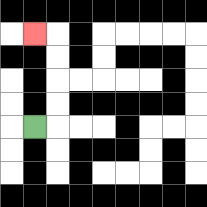{'start': '[1, 5]', 'end': '[1, 1]', 'path_directions': 'R,U,U,U,U,L', 'path_coordinates': '[[1, 5], [2, 5], [2, 4], [2, 3], [2, 2], [2, 1], [1, 1]]'}